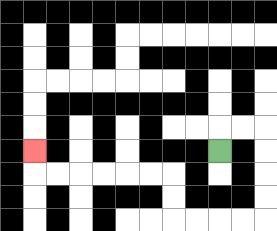{'start': '[9, 6]', 'end': '[1, 6]', 'path_directions': 'U,R,R,D,D,D,D,L,L,L,L,U,U,L,L,L,L,L,L,U', 'path_coordinates': '[[9, 6], [9, 5], [10, 5], [11, 5], [11, 6], [11, 7], [11, 8], [11, 9], [10, 9], [9, 9], [8, 9], [7, 9], [7, 8], [7, 7], [6, 7], [5, 7], [4, 7], [3, 7], [2, 7], [1, 7], [1, 6]]'}